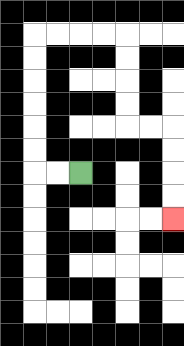{'start': '[3, 7]', 'end': '[7, 9]', 'path_directions': 'L,L,U,U,U,U,U,U,R,R,R,R,D,D,D,D,R,R,D,D,D,D', 'path_coordinates': '[[3, 7], [2, 7], [1, 7], [1, 6], [1, 5], [1, 4], [1, 3], [1, 2], [1, 1], [2, 1], [3, 1], [4, 1], [5, 1], [5, 2], [5, 3], [5, 4], [5, 5], [6, 5], [7, 5], [7, 6], [7, 7], [7, 8], [7, 9]]'}